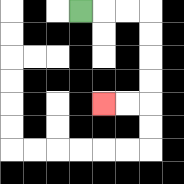{'start': '[3, 0]', 'end': '[4, 4]', 'path_directions': 'R,R,R,D,D,D,D,L,L', 'path_coordinates': '[[3, 0], [4, 0], [5, 0], [6, 0], [6, 1], [6, 2], [6, 3], [6, 4], [5, 4], [4, 4]]'}